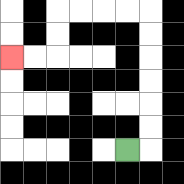{'start': '[5, 6]', 'end': '[0, 2]', 'path_directions': 'R,U,U,U,U,U,U,L,L,L,L,D,D,L,L', 'path_coordinates': '[[5, 6], [6, 6], [6, 5], [6, 4], [6, 3], [6, 2], [6, 1], [6, 0], [5, 0], [4, 0], [3, 0], [2, 0], [2, 1], [2, 2], [1, 2], [0, 2]]'}